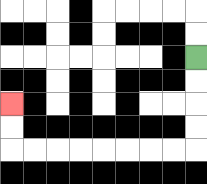{'start': '[8, 2]', 'end': '[0, 4]', 'path_directions': 'D,D,D,D,L,L,L,L,L,L,L,L,U,U', 'path_coordinates': '[[8, 2], [8, 3], [8, 4], [8, 5], [8, 6], [7, 6], [6, 6], [5, 6], [4, 6], [3, 6], [2, 6], [1, 6], [0, 6], [0, 5], [0, 4]]'}